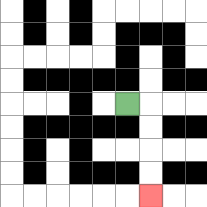{'start': '[5, 4]', 'end': '[6, 8]', 'path_directions': 'R,D,D,D,D', 'path_coordinates': '[[5, 4], [6, 4], [6, 5], [6, 6], [6, 7], [6, 8]]'}